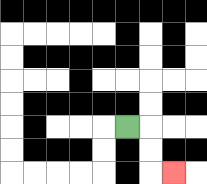{'start': '[5, 5]', 'end': '[7, 7]', 'path_directions': 'R,D,D,R', 'path_coordinates': '[[5, 5], [6, 5], [6, 6], [6, 7], [7, 7]]'}